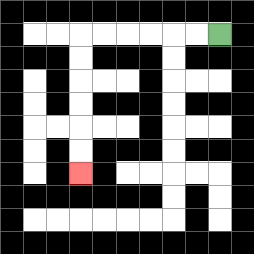{'start': '[9, 1]', 'end': '[3, 7]', 'path_directions': 'L,L,L,L,L,L,D,D,D,D,D,D', 'path_coordinates': '[[9, 1], [8, 1], [7, 1], [6, 1], [5, 1], [4, 1], [3, 1], [3, 2], [3, 3], [3, 4], [3, 5], [3, 6], [3, 7]]'}